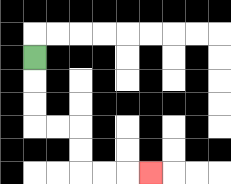{'start': '[1, 2]', 'end': '[6, 7]', 'path_directions': 'D,D,D,R,R,D,D,R,R,R', 'path_coordinates': '[[1, 2], [1, 3], [1, 4], [1, 5], [2, 5], [3, 5], [3, 6], [3, 7], [4, 7], [5, 7], [6, 7]]'}